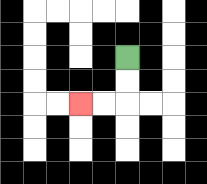{'start': '[5, 2]', 'end': '[3, 4]', 'path_directions': 'D,D,L,L', 'path_coordinates': '[[5, 2], [5, 3], [5, 4], [4, 4], [3, 4]]'}